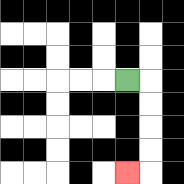{'start': '[5, 3]', 'end': '[5, 7]', 'path_directions': 'R,D,D,D,D,L', 'path_coordinates': '[[5, 3], [6, 3], [6, 4], [6, 5], [6, 6], [6, 7], [5, 7]]'}